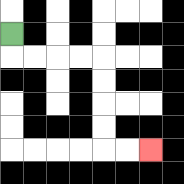{'start': '[0, 1]', 'end': '[6, 6]', 'path_directions': 'D,R,R,R,R,D,D,D,D,R,R', 'path_coordinates': '[[0, 1], [0, 2], [1, 2], [2, 2], [3, 2], [4, 2], [4, 3], [4, 4], [4, 5], [4, 6], [5, 6], [6, 6]]'}